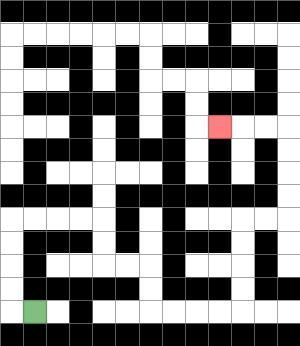{'start': '[1, 13]', 'end': '[9, 5]', 'path_directions': 'L,U,U,U,U,R,R,R,R,D,D,R,R,D,D,R,R,R,R,U,U,U,U,R,R,U,U,U,U,L,L,L', 'path_coordinates': '[[1, 13], [0, 13], [0, 12], [0, 11], [0, 10], [0, 9], [1, 9], [2, 9], [3, 9], [4, 9], [4, 10], [4, 11], [5, 11], [6, 11], [6, 12], [6, 13], [7, 13], [8, 13], [9, 13], [10, 13], [10, 12], [10, 11], [10, 10], [10, 9], [11, 9], [12, 9], [12, 8], [12, 7], [12, 6], [12, 5], [11, 5], [10, 5], [9, 5]]'}